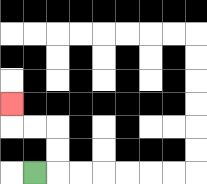{'start': '[1, 7]', 'end': '[0, 4]', 'path_directions': 'R,U,U,L,L,U', 'path_coordinates': '[[1, 7], [2, 7], [2, 6], [2, 5], [1, 5], [0, 5], [0, 4]]'}